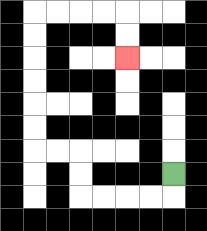{'start': '[7, 7]', 'end': '[5, 2]', 'path_directions': 'D,L,L,L,L,U,U,L,L,U,U,U,U,U,U,R,R,R,R,D,D', 'path_coordinates': '[[7, 7], [7, 8], [6, 8], [5, 8], [4, 8], [3, 8], [3, 7], [3, 6], [2, 6], [1, 6], [1, 5], [1, 4], [1, 3], [1, 2], [1, 1], [1, 0], [2, 0], [3, 0], [4, 0], [5, 0], [5, 1], [5, 2]]'}